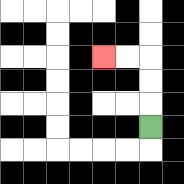{'start': '[6, 5]', 'end': '[4, 2]', 'path_directions': 'U,U,U,L,L', 'path_coordinates': '[[6, 5], [6, 4], [6, 3], [6, 2], [5, 2], [4, 2]]'}